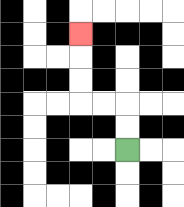{'start': '[5, 6]', 'end': '[3, 1]', 'path_directions': 'U,U,L,L,U,U,U', 'path_coordinates': '[[5, 6], [5, 5], [5, 4], [4, 4], [3, 4], [3, 3], [3, 2], [3, 1]]'}